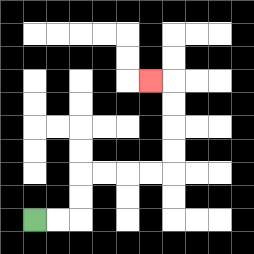{'start': '[1, 9]', 'end': '[6, 3]', 'path_directions': 'R,R,U,U,R,R,R,R,U,U,U,U,L', 'path_coordinates': '[[1, 9], [2, 9], [3, 9], [3, 8], [3, 7], [4, 7], [5, 7], [6, 7], [7, 7], [7, 6], [7, 5], [7, 4], [7, 3], [6, 3]]'}